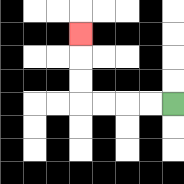{'start': '[7, 4]', 'end': '[3, 1]', 'path_directions': 'L,L,L,L,U,U,U', 'path_coordinates': '[[7, 4], [6, 4], [5, 4], [4, 4], [3, 4], [3, 3], [3, 2], [3, 1]]'}